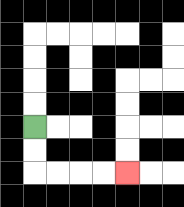{'start': '[1, 5]', 'end': '[5, 7]', 'path_directions': 'D,D,R,R,R,R', 'path_coordinates': '[[1, 5], [1, 6], [1, 7], [2, 7], [3, 7], [4, 7], [5, 7]]'}